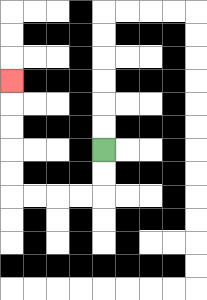{'start': '[4, 6]', 'end': '[0, 3]', 'path_directions': 'D,D,L,L,L,L,U,U,U,U,U', 'path_coordinates': '[[4, 6], [4, 7], [4, 8], [3, 8], [2, 8], [1, 8], [0, 8], [0, 7], [0, 6], [0, 5], [0, 4], [0, 3]]'}